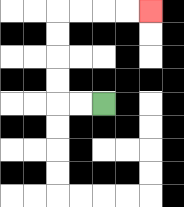{'start': '[4, 4]', 'end': '[6, 0]', 'path_directions': 'L,L,U,U,U,U,R,R,R,R', 'path_coordinates': '[[4, 4], [3, 4], [2, 4], [2, 3], [2, 2], [2, 1], [2, 0], [3, 0], [4, 0], [5, 0], [6, 0]]'}